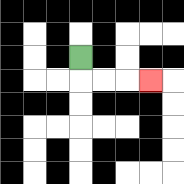{'start': '[3, 2]', 'end': '[6, 3]', 'path_directions': 'D,R,R,R', 'path_coordinates': '[[3, 2], [3, 3], [4, 3], [5, 3], [6, 3]]'}